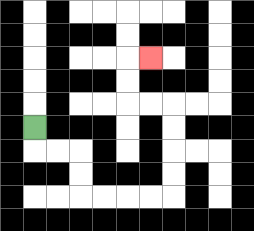{'start': '[1, 5]', 'end': '[6, 2]', 'path_directions': 'D,R,R,D,D,R,R,R,R,U,U,U,U,L,L,U,U,R', 'path_coordinates': '[[1, 5], [1, 6], [2, 6], [3, 6], [3, 7], [3, 8], [4, 8], [5, 8], [6, 8], [7, 8], [7, 7], [7, 6], [7, 5], [7, 4], [6, 4], [5, 4], [5, 3], [5, 2], [6, 2]]'}